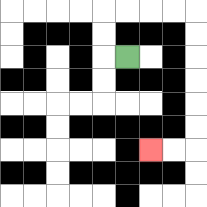{'start': '[5, 2]', 'end': '[6, 6]', 'path_directions': 'L,U,U,R,R,R,R,D,D,D,D,D,D,L,L', 'path_coordinates': '[[5, 2], [4, 2], [4, 1], [4, 0], [5, 0], [6, 0], [7, 0], [8, 0], [8, 1], [8, 2], [8, 3], [8, 4], [8, 5], [8, 6], [7, 6], [6, 6]]'}